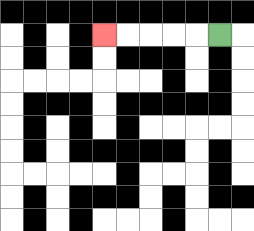{'start': '[9, 1]', 'end': '[4, 1]', 'path_directions': 'L,L,L,L,L', 'path_coordinates': '[[9, 1], [8, 1], [7, 1], [6, 1], [5, 1], [4, 1]]'}